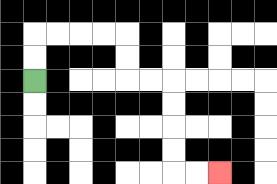{'start': '[1, 3]', 'end': '[9, 7]', 'path_directions': 'U,U,R,R,R,R,D,D,R,R,D,D,D,D,R,R', 'path_coordinates': '[[1, 3], [1, 2], [1, 1], [2, 1], [3, 1], [4, 1], [5, 1], [5, 2], [5, 3], [6, 3], [7, 3], [7, 4], [7, 5], [7, 6], [7, 7], [8, 7], [9, 7]]'}